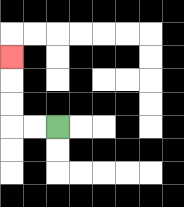{'start': '[2, 5]', 'end': '[0, 2]', 'path_directions': 'L,L,U,U,U', 'path_coordinates': '[[2, 5], [1, 5], [0, 5], [0, 4], [0, 3], [0, 2]]'}